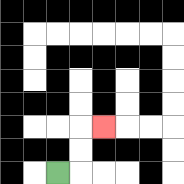{'start': '[2, 7]', 'end': '[4, 5]', 'path_directions': 'R,U,U,R', 'path_coordinates': '[[2, 7], [3, 7], [3, 6], [3, 5], [4, 5]]'}